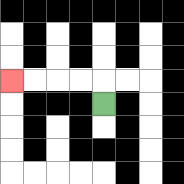{'start': '[4, 4]', 'end': '[0, 3]', 'path_directions': 'U,L,L,L,L', 'path_coordinates': '[[4, 4], [4, 3], [3, 3], [2, 3], [1, 3], [0, 3]]'}